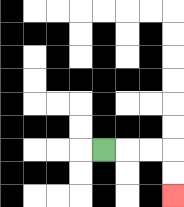{'start': '[4, 6]', 'end': '[7, 8]', 'path_directions': 'R,R,R,D,D', 'path_coordinates': '[[4, 6], [5, 6], [6, 6], [7, 6], [7, 7], [7, 8]]'}